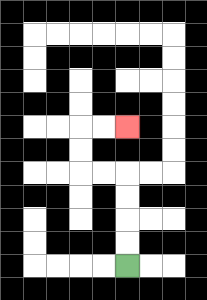{'start': '[5, 11]', 'end': '[5, 5]', 'path_directions': 'U,U,U,U,L,L,U,U,R,R', 'path_coordinates': '[[5, 11], [5, 10], [5, 9], [5, 8], [5, 7], [4, 7], [3, 7], [3, 6], [3, 5], [4, 5], [5, 5]]'}